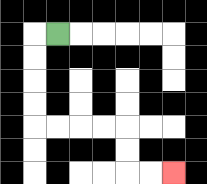{'start': '[2, 1]', 'end': '[7, 7]', 'path_directions': 'L,D,D,D,D,R,R,R,R,D,D,R,R', 'path_coordinates': '[[2, 1], [1, 1], [1, 2], [1, 3], [1, 4], [1, 5], [2, 5], [3, 5], [4, 5], [5, 5], [5, 6], [5, 7], [6, 7], [7, 7]]'}